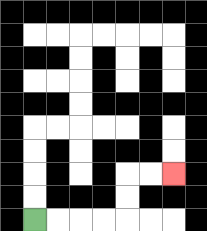{'start': '[1, 9]', 'end': '[7, 7]', 'path_directions': 'R,R,R,R,U,U,R,R', 'path_coordinates': '[[1, 9], [2, 9], [3, 9], [4, 9], [5, 9], [5, 8], [5, 7], [6, 7], [7, 7]]'}